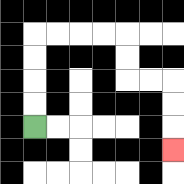{'start': '[1, 5]', 'end': '[7, 6]', 'path_directions': 'U,U,U,U,R,R,R,R,D,D,R,R,D,D,D', 'path_coordinates': '[[1, 5], [1, 4], [1, 3], [1, 2], [1, 1], [2, 1], [3, 1], [4, 1], [5, 1], [5, 2], [5, 3], [6, 3], [7, 3], [7, 4], [7, 5], [7, 6]]'}